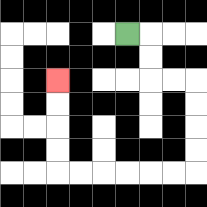{'start': '[5, 1]', 'end': '[2, 3]', 'path_directions': 'R,D,D,R,R,D,D,D,D,L,L,L,L,L,L,U,U,U,U', 'path_coordinates': '[[5, 1], [6, 1], [6, 2], [6, 3], [7, 3], [8, 3], [8, 4], [8, 5], [8, 6], [8, 7], [7, 7], [6, 7], [5, 7], [4, 7], [3, 7], [2, 7], [2, 6], [2, 5], [2, 4], [2, 3]]'}